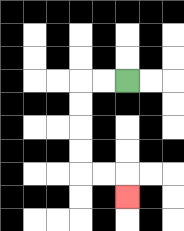{'start': '[5, 3]', 'end': '[5, 8]', 'path_directions': 'L,L,D,D,D,D,R,R,D', 'path_coordinates': '[[5, 3], [4, 3], [3, 3], [3, 4], [3, 5], [3, 6], [3, 7], [4, 7], [5, 7], [5, 8]]'}